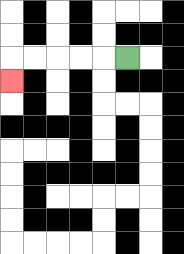{'start': '[5, 2]', 'end': '[0, 3]', 'path_directions': 'L,L,L,L,L,D', 'path_coordinates': '[[5, 2], [4, 2], [3, 2], [2, 2], [1, 2], [0, 2], [0, 3]]'}